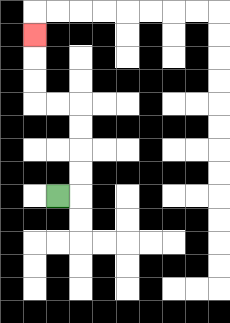{'start': '[2, 8]', 'end': '[1, 1]', 'path_directions': 'R,U,U,U,U,L,L,U,U,U', 'path_coordinates': '[[2, 8], [3, 8], [3, 7], [3, 6], [3, 5], [3, 4], [2, 4], [1, 4], [1, 3], [1, 2], [1, 1]]'}